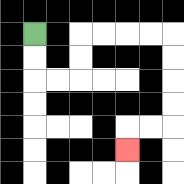{'start': '[1, 1]', 'end': '[5, 6]', 'path_directions': 'D,D,R,R,U,U,R,R,R,R,D,D,D,D,L,L,D', 'path_coordinates': '[[1, 1], [1, 2], [1, 3], [2, 3], [3, 3], [3, 2], [3, 1], [4, 1], [5, 1], [6, 1], [7, 1], [7, 2], [7, 3], [7, 4], [7, 5], [6, 5], [5, 5], [5, 6]]'}